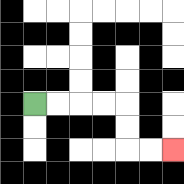{'start': '[1, 4]', 'end': '[7, 6]', 'path_directions': 'R,R,R,R,D,D,R,R', 'path_coordinates': '[[1, 4], [2, 4], [3, 4], [4, 4], [5, 4], [5, 5], [5, 6], [6, 6], [7, 6]]'}